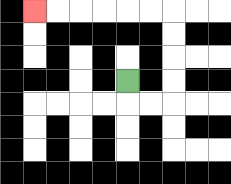{'start': '[5, 3]', 'end': '[1, 0]', 'path_directions': 'D,R,R,U,U,U,U,L,L,L,L,L,L', 'path_coordinates': '[[5, 3], [5, 4], [6, 4], [7, 4], [7, 3], [7, 2], [7, 1], [7, 0], [6, 0], [5, 0], [4, 0], [3, 0], [2, 0], [1, 0]]'}